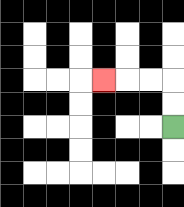{'start': '[7, 5]', 'end': '[4, 3]', 'path_directions': 'U,U,L,L,L', 'path_coordinates': '[[7, 5], [7, 4], [7, 3], [6, 3], [5, 3], [4, 3]]'}